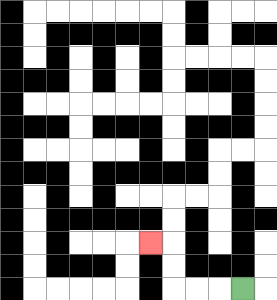{'start': '[10, 12]', 'end': '[6, 10]', 'path_directions': 'L,L,L,U,U,L', 'path_coordinates': '[[10, 12], [9, 12], [8, 12], [7, 12], [7, 11], [7, 10], [6, 10]]'}